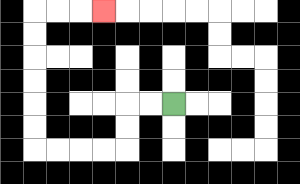{'start': '[7, 4]', 'end': '[4, 0]', 'path_directions': 'L,L,D,D,L,L,L,L,U,U,U,U,U,U,R,R,R', 'path_coordinates': '[[7, 4], [6, 4], [5, 4], [5, 5], [5, 6], [4, 6], [3, 6], [2, 6], [1, 6], [1, 5], [1, 4], [1, 3], [1, 2], [1, 1], [1, 0], [2, 0], [3, 0], [4, 0]]'}